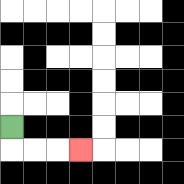{'start': '[0, 5]', 'end': '[3, 6]', 'path_directions': 'D,R,R,R', 'path_coordinates': '[[0, 5], [0, 6], [1, 6], [2, 6], [3, 6]]'}